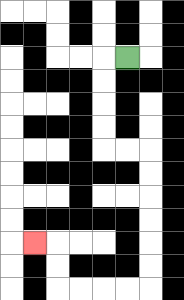{'start': '[5, 2]', 'end': '[1, 10]', 'path_directions': 'L,D,D,D,D,R,R,D,D,D,D,D,D,L,L,L,L,U,U,L', 'path_coordinates': '[[5, 2], [4, 2], [4, 3], [4, 4], [4, 5], [4, 6], [5, 6], [6, 6], [6, 7], [6, 8], [6, 9], [6, 10], [6, 11], [6, 12], [5, 12], [4, 12], [3, 12], [2, 12], [2, 11], [2, 10], [1, 10]]'}